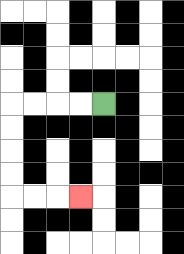{'start': '[4, 4]', 'end': '[3, 8]', 'path_directions': 'L,L,L,L,D,D,D,D,R,R,R', 'path_coordinates': '[[4, 4], [3, 4], [2, 4], [1, 4], [0, 4], [0, 5], [0, 6], [0, 7], [0, 8], [1, 8], [2, 8], [3, 8]]'}